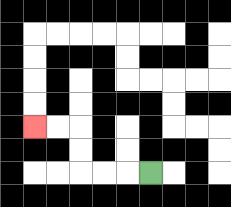{'start': '[6, 7]', 'end': '[1, 5]', 'path_directions': 'L,L,L,U,U,L,L', 'path_coordinates': '[[6, 7], [5, 7], [4, 7], [3, 7], [3, 6], [3, 5], [2, 5], [1, 5]]'}